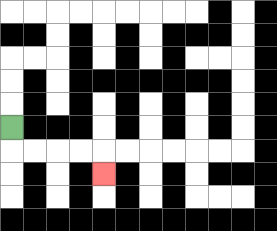{'start': '[0, 5]', 'end': '[4, 7]', 'path_directions': 'D,R,R,R,R,D', 'path_coordinates': '[[0, 5], [0, 6], [1, 6], [2, 6], [3, 6], [4, 6], [4, 7]]'}